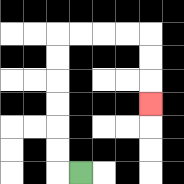{'start': '[3, 7]', 'end': '[6, 4]', 'path_directions': 'L,U,U,U,U,U,U,R,R,R,R,D,D,D', 'path_coordinates': '[[3, 7], [2, 7], [2, 6], [2, 5], [2, 4], [2, 3], [2, 2], [2, 1], [3, 1], [4, 1], [5, 1], [6, 1], [6, 2], [6, 3], [6, 4]]'}